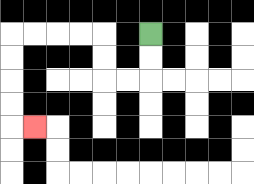{'start': '[6, 1]', 'end': '[1, 5]', 'path_directions': 'D,D,L,L,U,U,L,L,L,L,D,D,D,D,R', 'path_coordinates': '[[6, 1], [6, 2], [6, 3], [5, 3], [4, 3], [4, 2], [4, 1], [3, 1], [2, 1], [1, 1], [0, 1], [0, 2], [0, 3], [0, 4], [0, 5], [1, 5]]'}